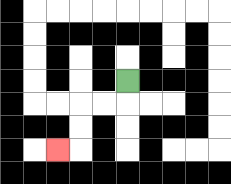{'start': '[5, 3]', 'end': '[2, 6]', 'path_directions': 'D,L,L,D,D,L', 'path_coordinates': '[[5, 3], [5, 4], [4, 4], [3, 4], [3, 5], [3, 6], [2, 6]]'}